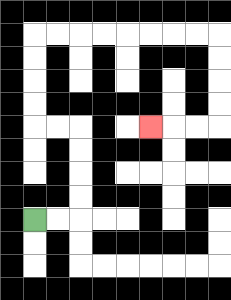{'start': '[1, 9]', 'end': '[6, 5]', 'path_directions': 'R,R,U,U,U,U,L,L,U,U,U,U,R,R,R,R,R,R,R,R,D,D,D,D,L,L,L', 'path_coordinates': '[[1, 9], [2, 9], [3, 9], [3, 8], [3, 7], [3, 6], [3, 5], [2, 5], [1, 5], [1, 4], [1, 3], [1, 2], [1, 1], [2, 1], [3, 1], [4, 1], [5, 1], [6, 1], [7, 1], [8, 1], [9, 1], [9, 2], [9, 3], [9, 4], [9, 5], [8, 5], [7, 5], [6, 5]]'}